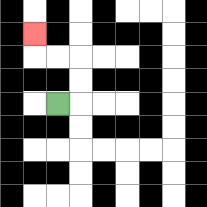{'start': '[2, 4]', 'end': '[1, 1]', 'path_directions': 'R,U,U,L,L,U', 'path_coordinates': '[[2, 4], [3, 4], [3, 3], [3, 2], [2, 2], [1, 2], [1, 1]]'}